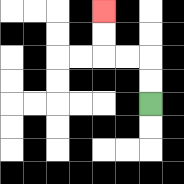{'start': '[6, 4]', 'end': '[4, 0]', 'path_directions': 'U,U,L,L,U,U', 'path_coordinates': '[[6, 4], [6, 3], [6, 2], [5, 2], [4, 2], [4, 1], [4, 0]]'}